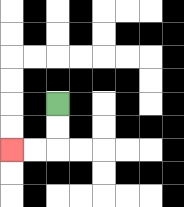{'start': '[2, 4]', 'end': '[0, 6]', 'path_directions': 'D,D,L,L', 'path_coordinates': '[[2, 4], [2, 5], [2, 6], [1, 6], [0, 6]]'}